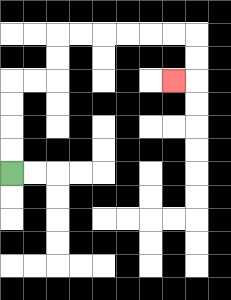{'start': '[0, 7]', 'end': '[7, 3]', 'path_directions': 'U,U,U,U,R,R,U,U,R,R,R,R,R,R,D,D,L', 'path_coordinates': '[[0, 7], [0, 6], [0, 5], [0, 4], [0, 3], [1, 3], [2, 3], [2, 2], [2, 1], [3, 1], [4, 1], [5, 1], [6, 1], [7, 1], [8, 1], [8, 2], [8, 3], [7, 3]]'}